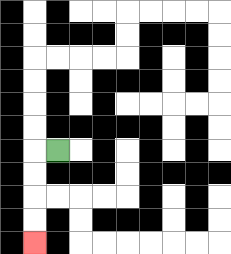{'start': '[2, 6]', 'end': '[1, 10]', 'path_directions': 'L,D,D,D,D', 'path_coordinates': '[[2, 6], [1, 6], [1, 7], [1, 8], [1, 9], [1, 10]]'}